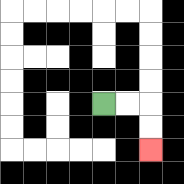{'start': '[4, 4]', 'end': '[6, 6]', 'path_directions': 'R,R,D,D', 'path_coordinates': '[[4, 4], [5, 4], [6, 4], [6, 5], [6, 6]]'}